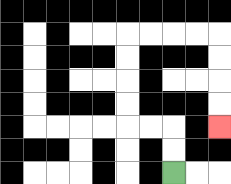{'start': '[7, 7]', 'end': '[9, 5]', 'path_directions': 'U,U,L,L,U,U,U,U,R,R,R,R,D,D,D,D', 'path_coordinates': '[[7, 7], [7, 6], [7, 5], [6, 5], [5, 5], [5, 4], [5, 3], [5, 2], [5, 1], [6, 1], [7, 1], [8, 1], [9, 1], [9, 2], [9, 3], [9, 4], [9, 5]]'}